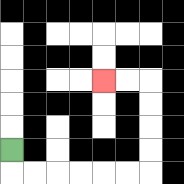{'start': '[0, 6]', 'end': '[4, 3]', 'path_directions': 'D,R,R,R,R,R,R,U,U,U,U,L,L', 'path_coordinates': '[[0, 6], [0, 7], [1, 7], [2, 7], [3, 7], [4, 7], [5, 7], [6, 7], [6, 6], [6, 5], [6, 4], [6, 3], [5, 3], [4, 3]]'}